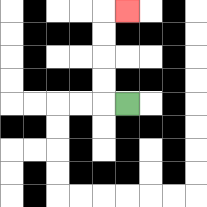{'start': '[5, 4]', 'end': '[5, 0]', 'path_directions': 'L,U,U,U,U,R', 'path_coordinates': '[[5, 4], [4, 4], [4, 3], [4, 2], [4, 1], [4, 0], [5, 0]]'}